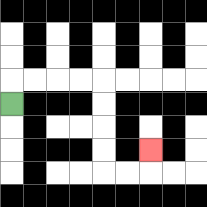{'start': '[0, 4]', 'end': '[6, 6]', 'path_directions': 'U,R,R,R,R,D,D,D,D,R,R,U', 'path_coordinates': '[[0, 4], [0, 3], [1, 3], [2, 3], [3, 3], [4, 3], [4, 4], [4, 5], [4, 6], [4, 7], [5, 7], [6, 7], [6, 6]]'}